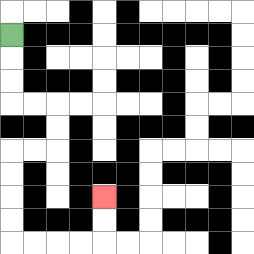{'start': '[0, 1]', 'end': '[4, 8]', 'path_directions': 'D,D,D,R,R,D,D,L,L,D,D,D,D,R,R,R,R,U,U', 'path_coordinates': '[[0, 1], [0, 2], [0, 3], [0, 4], [1, 4], [2, 4], [2, 5], [2, 6], [1, 6], [0, 6], [0, 7], [0, 8], [0, 9], [0, 10], [1, 10], [2, 10], [3, 10], [4, 10], [4, 9], [4, 8]]'}